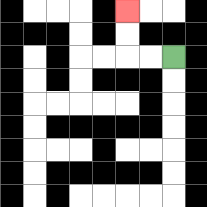{'start': '[7, 2]', 'end': '[5, 0]', 'path_directions': 'L,L,U,U', 'path_coordinates': '[[7, 2], [6, 2], [5, 2], [5, 1], [5, 0]]'}